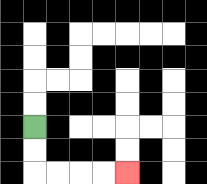{'start': '[1, 5]', 'end': '[5, 7]', 'path_directions': 'D,D,R,R,R,R', 'path_coordinates': '[[1, 5], [1, 6], [1, 7], [2, 7], [3, 7], [4, 7], [5, 7]]'}